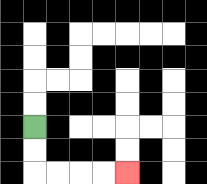{'start': '[1, 5]', 'end': '[5, 7]', 'path_directions': 'D,D,R,R,R,R', 'path_coordinates': '[[1, 5], [1, 6], [1, 7], [2, 7], [3, 7], [4, 7], [5, 7]]'}